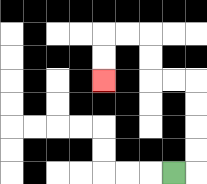{'start': '[7, 7]', 'end': '[4, 3]', 'path_directions': 'R,U,U,U,U,L,L,U,U,L,L,D,D', 'path_coordinates': '[[7, 7], [8, 7], [8, 6], [8, 5], [8, 4], [8, 3], [7, 3], [6, 3], [6, 2], [6, 1], [5, 1], [4, 1], [4, 2], [4, 3]]'}